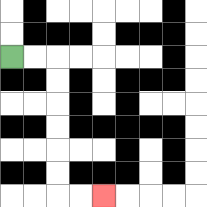{'start': '[0, 2]', 'end': '[4, 8]', 'path_directions': 'R,R,D,D,D,D,D,D,R,R', 'path_coordinates': '[[0, 2], [1, 2], [2, 2], [2, 3], [2, 4], [2, 5], [2, 6], [2, 7], [2, 8], [3, 8], [4, 8]]'}